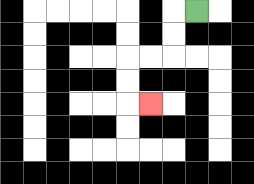{'start': '[8, 0]', 'end': '[6, 4]', 'path_directions': 'L,D,D,L,L,D,D,R', 'path_coordinates': '[[8, 0], [7, 0], [7, 1], [7, 2], [6, 2], [5, 2], [5, 3], [5, 4], [6, 4]]'}